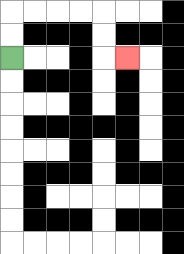{'start': '[0, 2]', 'end': '[5, 2]', 'path_directions': 'U,U,R,R,R,R,D,D,R', 'path_coordinates': '[[0, 2], [0, 1], [0, 0], [1, 0], [2, 0], [3, 0], [4, 0], [4, 1], [4, 2], [5, 2]]'}